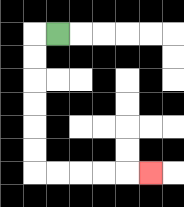{'start': '[2, 1]', 'end': '[6, 7]', 'path_directions': 'L,D,D,D,D,D,D,R,R,R,R,R', 'path_coordinates': '[[2, 1], [1, 1], [1, 2], [1, 3], [1, 4], [1, 5], [1, 6], [1, 7], [2, 7], [3, 7], [4, 7], [5, 7], [6, 7]]'}